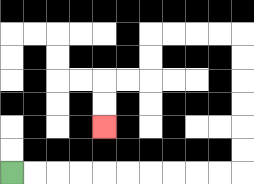{'start': '[0, 7]', 'end': '[4, 5]', 'path_directions': 'R,R,R,R,R,R,R,R,R,R,U,U,U,U,U,U,L,L,L,L,D,D,L,L,D,D', 'path_coordinates': '[[0, 7], [1, 7], [2, 7], [3, 7], [4, 7], [5, 7], [6, 7], [7, 7], [8, 7], [9, 7], [10, 7], [10, 6], [10, 5], [10, 4], [10, 3], [10, 2], [10, 1], [9, 1], [8, 1], [7, 1], [6, 1], [6, 2], [6, 3], [5, 3], [4, 3], [4, 4], [4, 5]]'}